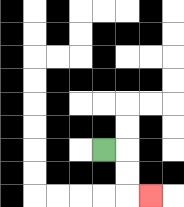{'start': '[4, 6]', 'end': '[6, 8]', 'path_directions': 'R,D,D,R', 'path_coordinates': '[[4, 6], [5, 6], [5, 7], [5, 8], [6, 8]]'}